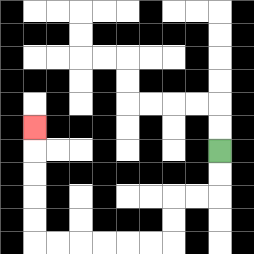{'start': '[9, 6]', 'end': '[1, 5]', 'path_directions': 'D,D,L,L,D,D,L,L,L,L,L,L,U,U,U,U,U', 'path_coordinates': '[[9, 6], [9, 7], [9, 8], [8, 8], [7, 8], [7, 9], [7, 10], [6, 10], [5, 10], [4, 10], [3, 10], [2, 10], [1, 10], [1, 9], [1, 8], [1, 7], [1, 6], [1, 5]]'}